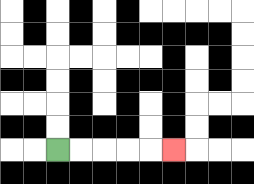{'start': '[2, 6]', 'end': '[7, 6]', 'path_directions': 'R,R,R,R,R', 'path_coordinates': '[[2, 6], [3, 6], [4, 6], [5, 6], [6, 6], [7, 6]]'}